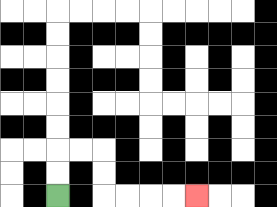{'start': '[2, 8]', 'end': '[8, 8]', 'path_directions': 'U,U,R,R,D,D,R,R,R,R', 'path_coordinates': '[[2, 8], [2, 7], [2, 6], [3, 6], [4, 6], [4, 7], [4, 8], [5, 8], [6, 8], [7, 8], [8, 8]]'}